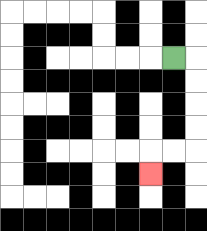{'start': '[7, 2]', 'end': '[6, 7]', 'path_directions': 'R,D,D,D,D,L,L,D', 'path_coordinates': '[[7, 2], [8, 2], [8, 3], [8, 4], [8, 5], [8, 6], [7, 6], [6, 6], [6, 7]]'}